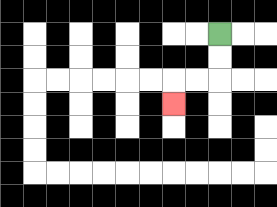{'start': '[9, 1]', 'end': '[7, 4]', 'path_directions': 'D,D,L,L,D', 'path_coordinates': '[[9, 1], [9, 2], [9, 3], [8, 3], [7, 3], [7, 4]]'}